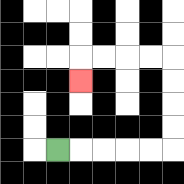{'start': '[2, 6]', 'end': '[3, 3]', 'path_directions': 'R,R,R,R,R,U,U,U,U,L,L,L,L,D', 'path_coordinates': '[[2, 6], [3, 6], [4, 6], [5, 6], [6, 6], [7, 6], [7, 5], [7, 4], [7, 3], [7, 2], [6, 2], [5, 2], [4, 2], [3, 2], [3, 3]]'}